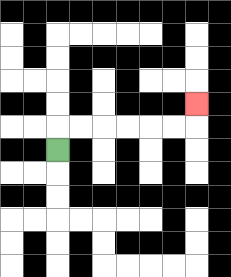{'start': '[2, 6]', 'end': '[8, 4]', 'path_directions': 'U,R,R,R,R,R,R,U', 'path_coordinates': '[[2, 6], [2, 5], [3, 5], [4, 5], [5, 5], [6, 5], [7, 5], [8, 5], [8, 4]]'}